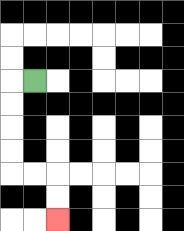{'start': '[1, 3]', 'end': '[2, 9]', 'path_directions': 'L,D,D,D,D,R,R,D,D', 'path_coordinates': '[[1, 3], [0, 3], [0, 4], [0, 5], [0, 6], [0, 7], [1, 7], [2, 7], [2, 8], [2, 9]]'}